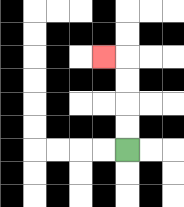{'start': '[5, 6]', 'end': '[4, 2]', 'path_directions': 'U,U,U,U,L', 'path_coordinates': '[[5, 6], [5, 5], [5, 4], [5, 3], [5, 2], [4, 2]]'}